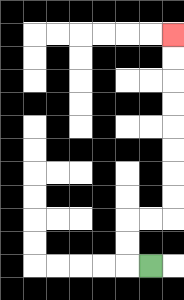{'start': '[6, 11]', 'end': '[7, 1]', 'path_directions': 'L,U,U,R,R,U,U,U,U,U,U,U,U', 'path_coordinates': '[[6, 11], [5, 11], [5, 10], [5, 9], [6, 9], [7, 9], [7, 8], [7, 7], [7, 6], [7, 5], [7, 4], [7, 3], [7, 2], [7, 1]]'}